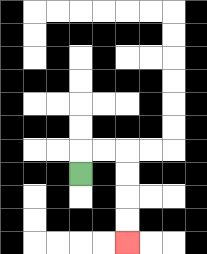{'start': '[3, 7]', 'end': '[5, 10]', 'path_directions': 'U,R,R,D,D,D,D', 'path_coordinates': '[[3, 7], [3, 6], [4, 6], [5, 6], [5, 7], [5, 8], [5, 9], [5, 10]]'}